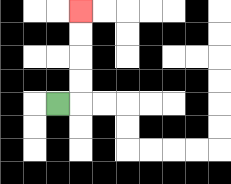{'start': '[2, 4]', 'end': '[3, 0]', 'path_directions': 'R,U,U,U,U', 'path_coordinates': '[[2, 4], [3, 4], [3, 3], [3, 2], [3, 1], [3, 0]]'}